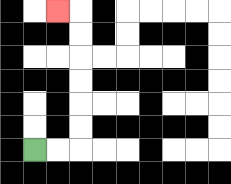{'start': '[1, 6]', 'end': '[2, 0]', 'path_directions': 'R,R,U,U,U,U,U,U,L', 'path_coordinates': '[[1, 6], [2, 6], [3, 6], [3, 5], [3, 4], [3, 3], [3, 2], [3, 1], [3, 0], [2, 0]]'}